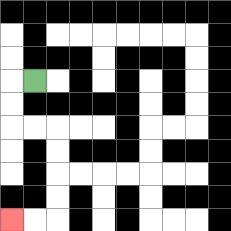{'start': '[1, 3]', 'end': '[0, 9]', 'path_directions': 'L,D,D,R,R,D,D,D,D,L,L', 'path_coordinates': '[[1, 3], [0, 3], [0, 4], [0, 5], [1, 5], [2, 5], [2, 6], [2, 7], [2, 8], [2, 9], [1, 9], [0, 9]]'}